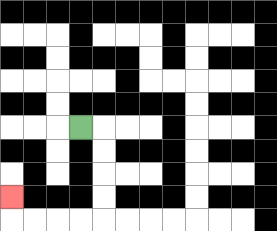{'start': '[3, 5]', 'end': '[0, 8]', 'path_directions': 'R,D,D,D,D,L,L,L,L,U', 'path_coordinates': '[[3, 5], [4, 5], [4, 6], [4, 7], [4, 8], [4, 9], [3, 9], [2, 9], [1, 9], [0, 9], [0, 8]]'}